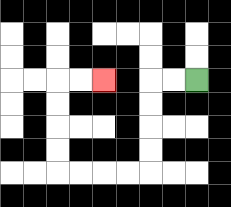{'start': '[8, 3]', 'end': '[4, 3]', 'path_directions': 'L,L,D,D,D,D,L,L,L,L,U,U,U,U,R,R', 'path_coordinates': '[[8, 3], [7, 3], [6, 3], [6, 4], [6, 5], [6, 6], [6, 7], [5, 7], [4, 7], [3, 7], [2, 7], [2, 6], [2, 5], [2, 4], [2, 3], [3, 3], [4, 3]]'}